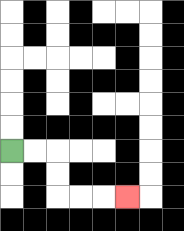{'start': '[0, 6]', 'end': '[5, 8]', 'path_directions': 'R,R,D,D,R,R,R', 'path_coordinates': '[[0, 6], [1, 6], [2, 6], [2, 7], [2, 8], [3, 8], [4, 8], [5, 8]]'}